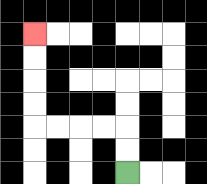{'start': '[5, 7]', 'end': '[1, 1]', 'path_directions': 'U,U,L,L,L,L,U,U,U,U', 'path_coordinates': '[[5, 7], [5, 6], [5, 5], [4, 5], [3, 5], [2, 5], [1, 5], [1, 4], [1, 3], [1, 2], [1, 1]]'}